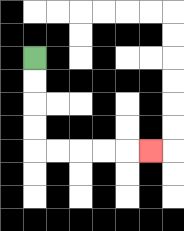{'start': '[1, 2]', 'end': '[6, 6]', 'path_directions': 'D,D,D,D,R,R,R,R,R', 'path_coordinates': '[[1, 2], [1, 3], [1, 4], [1, 5], [1, 6], [2, 6], [3, 6], [4, 6], [5, 6], [6, 6]]'}